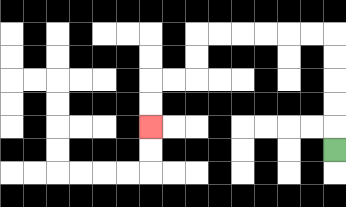{'start': '[14, 6]', 'end': '[6, 5]', 'path_directions': 'U,U,U,U,U,L,L,L,L,L,L,D,D,L,L,D,D', 'path_coordinates': '[[14, 6], [14, 5], [14, 4], [14, 3], [14, 2], [14, 1], [13, 1], [12, 1], [11, 1], [10, 1], [9, 1], [8, 1], [8, 2], [8, 3], [7, 3], [6, 3], [6, 4], [6, 5]]'}